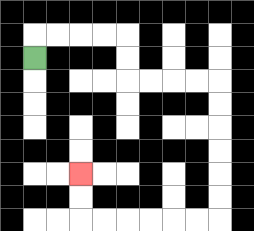{'start': '[1, 2]', 'end': '[3, 7]', 'path_directions': 'U,R,R,R,R,D,D,R,R,R,R,D,D,D,D,D,D,L,L,L,L,L,L,U,U', 'path_coordinates': '[[1, 2], [1, 1], [2, 1], [3, 1], [4, 1], [5, 1], [5, 2], [5, 3], [6, 3], [7, 3], [8, 3], [9, 3], [9, 4], [9, 5], [9, 6], [9, 7], [9, 8], [9, 9], [8, 9], [7, 9], [6, 9], [5, 9], [4, 9], [3, 9], [3, 8], [3, 7]]'}